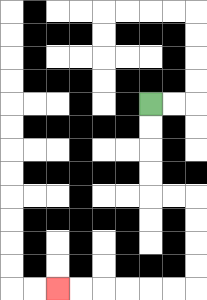{'start': '[6, 4]', 'end': '[2, 12]', 'path_directions': 'D,D,D,D,R,R,D,D,D,D,L,L,L,L,L,L', 'path_coordinates': '[[6, 4], [6, 5], [6, 6], [6, 7], [6, 8], [7, 8], [8, 8], [8, 9], [8, 10], [8, 11], [8, 12], [7, 12], [6, 12], [5, 12], [4, 12], [3, 12], [2, 12]]'}